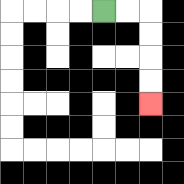{'start': '[4, 0]', 'end': '[6, 4]', 'path_directions': 'R,R,D,D,D,D', 'path_coordinates': '[[4, 0], [5, 0], [6, 0], [6, 1], [6, 2], [6, 3], [6, 4]]'}